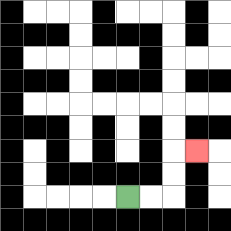{'start': '[5, 8]', 'end': '[8, 6]', 'path_directions': 'R,R,U,U,R', 'path_coordinates': '[[5, 8], [6, 8], [7, 8], [7, 7], [7, 6], [8, 6]]'}